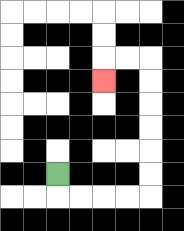{'start': '[2, 7]', 'end': '[4, 3]', 'path_directions': 'D,R,R,R,R,U,U,U,U,U,U,L,L,D', 'path_coordinates': '[[2, 7], [2, 8], [3, 8], [4, 8], [5, 8], [6, 8], [6, 7], [6, 6], [6, 5], [6, 4], [6, 3], [6, 2], [5, 2], [4, 2], [4, 3]]'}